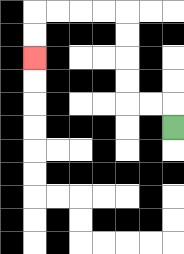{'start': '[7, 5]', 'end': '[1, 2]', 'path_directions': 'U,L,L,U,U,U,U,L,L,L,L,D,D', 'path_coordinates': '[[7, 5], [7, 4], [6, 4], [5, 4], [5, 3], [5, 2], [5, 1], [5, 0], [4, 0], [3, 0], [2, 0], [1, 0], [1, 1], [1, 2]]'}